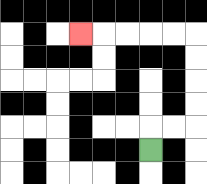{'start': '[6, 6]', 'end': '[3, 1]', 'path_directions': 'U,R,R,U,U,U,U,L,L,L,L,L', 'path_coordinates': '[[6, 6], [6, 5], [7, 5], [8, 5], [8, 4], [8, 3], [8, 2], [8, 1], [7, 1], [6, 1], [5, 1], [4, 1], [3, 1]]'}